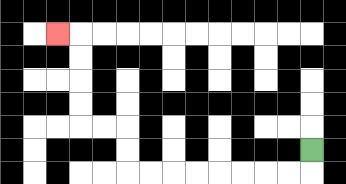{'start': '[13, 6]', 'end': '[2, 1]', 'path_directions': 'D,L,L,L,L,L,L,L,L,U,U,L,L,U,U,U,U,L', 'path_coordinates': '[[13, 6], [13, 7], [12, 7], [11, 7], [10, 7], [9, 7], [8, 7], [7, 7], [6, 7], [5, 7], [5, 6], [5, 5], [4, 5], [3, 5], [3, 4], [3, 3], [3, 2], [3, 1], [2, 1]]'}